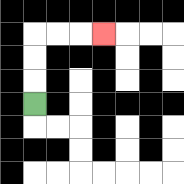{'start': '[1, 4]', 'end': '[4, 1]', 'path_directions': 'U,U,U,R,R,R', 'path_coordinates': '[[1, 4], [1, 3], [1, 2], [1, 1], [2, 1], [3, 1], [4, 1]]'}